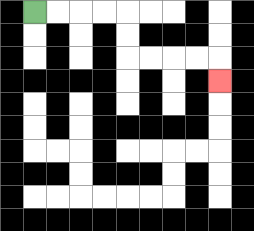{'start': '[1, 0]', 'end': '[9, 3]', 'path_directions': 'R,R,R,R,D,D,R,R,R,R,D', 'path_coordinates': '[[1, 0], [2, 0], [3, 0], [4, 0], [5, 0], [5, 1], [5, 2], [6, 2], [7, 2], [8, 2], [9, 2], [9, 3]]'}